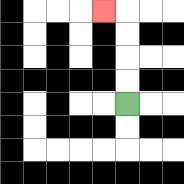{'start': '[5, 4]', 'end': '[4, 0]', 'path_directions': 'U,U,U,U,L', 'path_coordinates': '[[5, 4], [5, 3], [5, 2], [5, 1], [5, 0], [4, 0]]'}